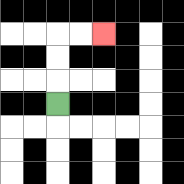{'start': '[2, 4]', 'end': '[4, 1]', 'path_directions': 'U,U,U,R,R', 'path_coordinates': '[[2, 4], [2, 3], [2, 2], [2, 1], [3, 1], [4, 1]]'}